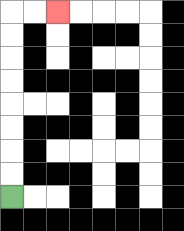{'start': '[0, 8]', 'end': '[2, 0]', 'path_directions': 'U,U,U,U,U,U,U,U,R,R', 'path_coordinates': '[[0, 8], [0, 7], [0, 6], [0, 5], [0, 4], [0, 3], [0, 2], [0, 1], [0, 0], [1, 0], [2, 0]]'}